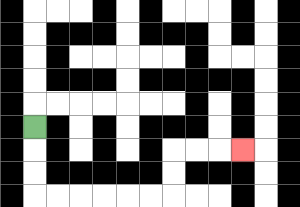{'start': '[1, 5]', 'end': '[10, 6]', 'path_directions': 'D,D,D,R,R,R,R,R,R,U,U,R,R,R', 'path_coordinates': '[[1, 5], [1, 6], [1, 7], [1, 8], [2, 8], [3, 8], [4, 8], [5, 8], [6, 8], [7, 8], [7, 7], [7, 6], [8, 6], [9, 6], [10, 6]]'}